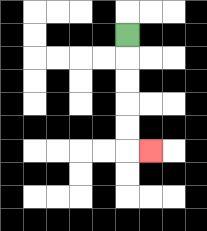{'start': '[5, 1]', 'end': '[6, 6]', 'path_directions': 'D,D,D,D,D,R', 'path_coordinates': '[[5, 1], [5, 2], [5, 3], [5, 4], [5, 5], [5, 6], [6, 6]]'}